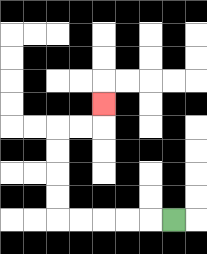{'start': '[7, 9]', 'end': '[4, 4]', 'path_directions': 'L,L,L,L,L,U,U,U,U,R,R,U', 'path_coordinates': '[[7, 9], [6, 9], [5, 9], [4, 9], [3, 9], [2, 9], [2, 8], [2, 7], [2, 6], [2, 5], [3, 5], [4, 5], [4, 4]]'}